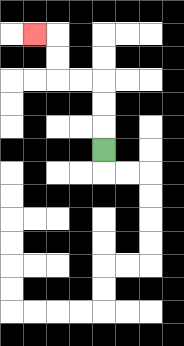{'start': '[4, 6]', 'end': '[1, 1]', 'path_directions': 'U,U,U,L,L,U,U,L', 'path_coordinates': '[[4, 6], [4, 5], [4, 4], [4, 3], [3, 3], [2, 3], [2, 2], [2, 1], [1, 1]]'}